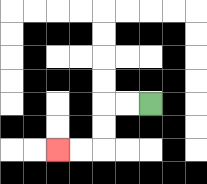{'start': '[6, 4]', 'end': '[2, 6]', 'path_directions': 'L,L,D,D,L,L', 'path_coordinates': '[[6, 4], [5, 4], [4, 4], [4, 5], [4, 6], [3, 6], [2, 6]]'}